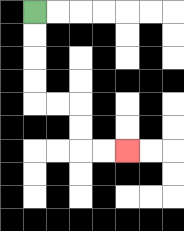{'start': '[1, 0]', 'end': '[5, 6]', 'path_directions': 'D,D,D,D,R,R,D,D,R,R', 'path_coordinates': '[[1, 0], [1, 1], [1, 2], [1, 3], [1, 4], [2, 4], [3, 4], [3, 5], [3, 6], [4, 6], [5, 6]]'}